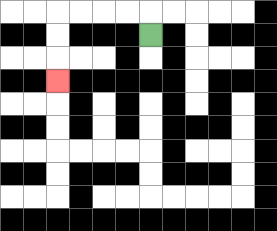{'start': '[6, 1]', 'end': '[2, 3]', 'path_directions': 'U,L,L,L,L,D,D,D', 'path_coordinates': '[[6, 1], [6, 0], [5, 0], [4, 0], [3, 0], [2, 0], [2, 1], [2, 2], [2, 3]]'}